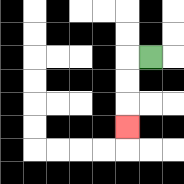{'start': '[6, 2]', 'end': '[5, 5]', 'path_directions': 'L,D,D,D', 'path_coordinates': '[[6, 2], [5, 2], [5, 3], [5, 4], [5, 5]]'}